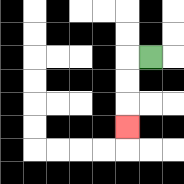{'start': '[6, 2]', 'end': '[5, 5]', 'path_directions': 'L,D,D,D', 'path_coordinates': '[[6, 2], [5, 2], [5, 3], [5, 4], [5, 5]]'}